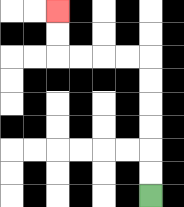{'start': '[6, 8]', 'end': '[2, 0]', 'path_directions': 'U,U,U,U,U,U,L,L,L,L,U,U', 'path_coordinates': '[[6, 8], [6, 7], [6, 6], [6, 5], [6, 4], [6, 3], [6, 2], [5, 2], [4, 2], [3, 2], [2, 2], [2, 1], [2, 0]]'}